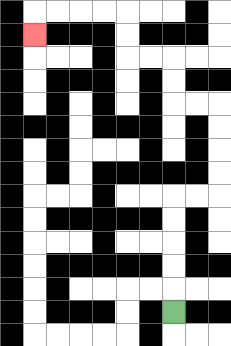{'start': '[7, 13]', 'end': '[1, 1]', 'path_directions': 'U,U,U,U,U,R,R,U,U,U,U,L,L,U,U,L,L,U,U,L,L,L,L,D', 'path_coordinates': '[[7, 13], [7, 12], [7, 11], [7, 10], [7, 9], [7, 8], [8, 8], [9, 8], [9, 7], [9, 6], [9, 5], [9, 4], [8, 4], [7, 4], [7, 3], [7, 2], [6, 2], [5, 2], [5, 1], [5, 0], [4, 0], [3, 0], [2, 0], [1, 0], [1, 1]]'}